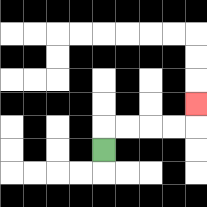{'start': '[4, 6]', 'end': '[8, 4]', 'path_directions': 'U,R,R,R,R,U', 'path_coordinates': '[[4, 6], [4, 5], [5, 5], [6, 5], [7, 5], [8, 5], [8, 4]]'}